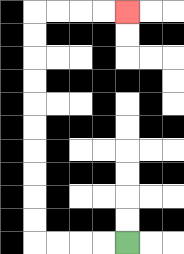{'start': '[5, 10]', 'end': '[5, 0]', 'path_directions': 'L,L,L,L,U,U,U,U,U,U,U,U,U,U,R,R,R,R', 'path_coordinates': '[[5, 10], [4, 10], [3, 10], [2, 10], [1, 10], [1, 9], [1, 8], [1, 7], [1, 6], [1, 5], [1, 4], [1, 3], [1, 2], [1, 1], [1, 0], [2, 0], [3, 0], [4, 0], [5, 0]]'}